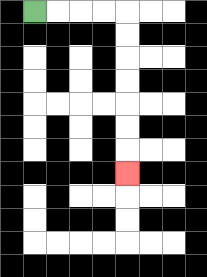{'start': '[1, 0]', 'end': '[5, 7]', 'path_directions': 'R,R,R,R,D,D,D,D,D,D,D', 'path_coordinates': '[[1, 0], [2, 0], [3, 0], [4, 0], [5, 0], [5, 1], [5, 2], [5, 3], [5, 4], [5, 5], [5, 6], [5, 7]]'}